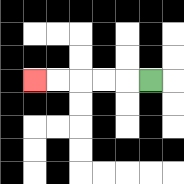{'start': '[6, 3]', 'end': '[1, 3]', 'path_directions': 'L,L,L,L,L', 'path_coordinates': '[[6, 3], [5, 3], [4, 3], [3, 3], [2, 3], [1, 3]]'}